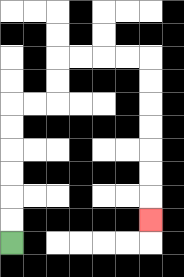{'start': '[0, 10]', 'end': '[6, 9]', 'path_directions': 'U,U,U,U,U,U,R,R,U,U,R,R,R,R,D,D,D,D,D,D,D', 'path_coordinates': '[[0, 10], [0, 9], [0, 8], [0, 7], [0, 6], [0, 5], [0, 4], [1, 4], [2, 4], [2, 3], [2, 2], [3, 2], [4, 2], [5, 2], [6, 2], [6, 3], [6, 4], [6, 5], [6, 6], [6, 7], [6, 8], [6, 9]]'}